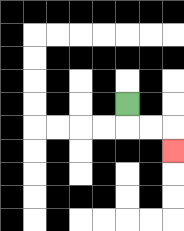{'start': '[5, 4]', 'end': '[7, 6]', 'path_directions': 'D,R,R,D', 'path_coordinates': '[[5, 4], [5, 5], [6, 5], [7, 5], [7, 6]]'}